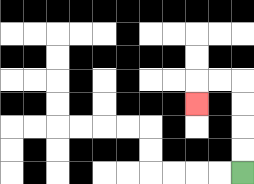{'start': '[10, 7]', 'end': '[8, 4]', 'path_directions': 'U,U,U,U,L,L,D', 'path_coordinates': '[[10, 7], [10, 6], [10, 5], [10, 4], [10, 3], [9, 3], [8, 3], [8, 4]]'}